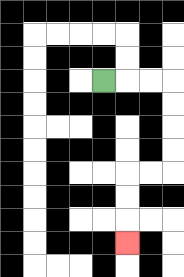{'start': '[4, 3]', 'end': '[5, 10]', 'path_directions': 'R,R,R,D,D,D,D,L,L,D,D,D', 'path_coordinates': '[[4, 3], [5, 3], [6, 3], [7, 3], [7, 4], [7, 5], [7, 6], [7, 7], [6, 7], [5, 7], [5, 8], [5, 9], [5, 10]]'}